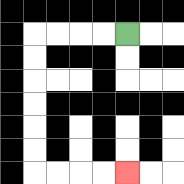{'start': '[5, 1]', 'end': '[5, 7]', 'path_directions': 'L,L,L,L,D,D,D,D,D,D,R,R,R,R', 'path_coordinates': '[[5, 1], [4, 1], [3, 1], [2, 1], [1, 1], [1, 2], [1, 3], [1, 4], [1, 5], [1, 6], [1, 7], [2, 7], [3, 7], [4, 7], [5, 7]]'}